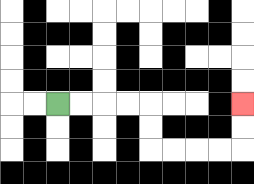{'start': '[2, 4]', 'end': '[10, 4]', 'path_directions': 'R,R,R,R,D,D,R,R,R,R,U,U', 'path_coordinates': '[[2, 4], [3, 4], [4, 4], [5, 4], [6, 4], [6, 5], [6, 6], [7, 6], [8, 6], [9, 6], [10, 6], [10, 5], [10, 4]]'}